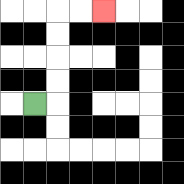{'start': '[1, 4]', 'end': '[4, 0]', 'path_directions': 'R,U,U,U,U,R,R', 'path_coordinates': '[[1, 4], [2, 4], [2, 3], [2, 2], [2, 1], [2, 0], [3, 0], [4, 0]]'}